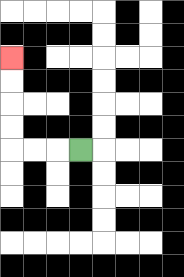{'start': '[3, 6]', 'end': '[0, 2]', 'path_directions': 'L,L,L,U,U,U,U', 'path_coordinates': '[[3, 6], [2, 6], [1, 6], [0, 6], [0, 5], [0, 4], [0, 3], [0, 2]]'}